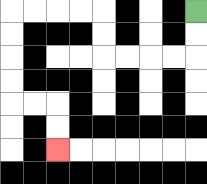{'start': '[8, 0]', 'end': '[2, 6]', 'path_directions': 'D,D,L,L,L,L,U,U,L,L,L,L,D,D,D,D,R,R,D,D', 'path_coordinates': '[[8, 0], [8, 1], [8, 2], [7, 2], [6, 2], [5, 2], [4, 2], [4, 1], [4, 0], [3, 0], [2, 0], [1, 0], [0, 0], [0, 1], [0, 2], [0, 3], [0, 4], [1, 4], [2, 4], [2, 5], [2, 6]]'}